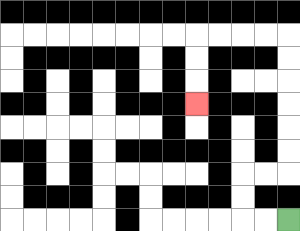{'start': '[12, 9]', 'end': '[8, 4]', 'path_directions': 'L,L,U,U,R,R,U,U,U,U,U,U,L,L,L,L,D,D,D', 'path_coordinates': '[[12, 9], [11, 9], [10, 9], [10, 8], [10, 7], [11, 7], [12, 7], [12, 6], [12, 5], [12, 4], [12, 3], [12, 2], [12, 1], [11, 1], [10, 1], [9, 1], [8, 1], [8, 2], [8, 3], [8, 4]]'}